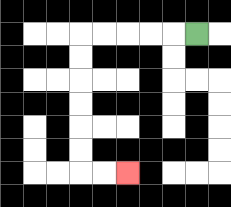{'start': '[8, 1]', 'end': '[5, 7]', 'path_directions': 'L,L,L,L,L,D,D,D,D,D,D,R,R', 'path_coordinates': '[[8, 1], [7, 1], [6, 1], [5, 1], [4, 1], [3, 1], [3, 2], [3, 3], [3, 4], [3, 5], [3, 6], [3, 7], [4, 7], [5, 7]]'}